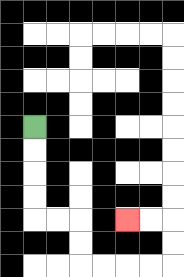{'start': '[1, 5]', 'end': '[5, 9]', 'path_directions': 'D,D,D,D,R,R,D,D,R,R,R,R,U,U,L,L', 'path_coordinates': '[[1, 5], [1, 6], [1, 7], [1, 8], [1, 9], [2, 9], [3, 9], [3, 10], [3, 11], [4, 11], [5, 11], [6, 11], [7, 11], [7, 10], [7, 9], [6, 9], [5, 9]]'}